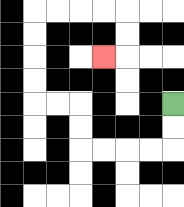{'start': '[7, 4]', 'end': '[4, 2]', 'path_directions': 'D,D,L,L,L,L,U,U,L,L,U,U,U,U,R,R,R,R,D,D,L', 'path_coordinates': '[[7, 4], [7, 5], [7, 6], [6, 6], [5, 6], [4, 6], [3, 6], [3, 5], [3, 4], [2, 4], [1, 4], [1, 3], [1, 2], [1, 1], [1, 0], [2, 0], [3, 0], [4, 0], [5, 0], [5, 1], [5, 2], [4, 2]]'}